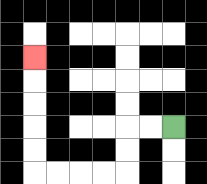{'start': '[7, 5]', 'end': '[1, 2]', 'path_directions': 'L,L,D,D,L,L,L,L,U,U,U,U,U', 'path_coordinates': '[[7, 5], [6, 5], [5, 5], [5, 6], [5, 7], [4, 7], [3, 7], [2, 7], [1, 7], [1, 6], [1, 5], [1, 4], [1, 3], [1, 2]]'}